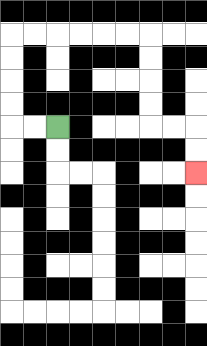{'start': '[2, 5]', 'end': '[8, 7]', 'path_directions': 'L,L,U,U,U,U,R,R,R,R,R,R,D,D,D,D,R,R,D,D', 'path_coordinates': '[[2, 5], [1, 5], [0, 5], [0, 4], [0, 3], [0, 2], [0, 1], [1, 1], [2, 1], [3, 1], [4, 1], [5, 1], [6, 1], [6, 2], [6, 3], [6, 4], [6, 5], [7, 5], [8, 5], [8, 6], [8, 7]]'}